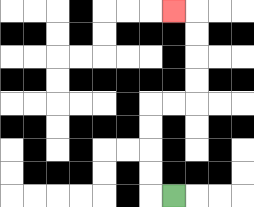{'start': '[7, 8]', 'end': '[7, 0]', 'path_directions': 'L,U,U,U,U,R,R,U,U,U,U,L', 'path_coordinates': '[[7, 8], [6, 8], [6, 7], [6, 6], [6, 5], [6, 4], [7, 4], [8, 4], [8, 3], [8, 2], [8, 1], [8, 0], [7, 0]]'}